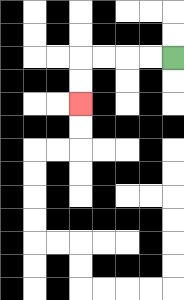{'start': '[7, 2]', 'end': '[3, 4]', 'path_directions': 'L,L,L,L,D,D', 'path_coordinates': '[[7, 2], [6, 2], [5, 2], [4, 2], [3, 2], [3, 3], [3, 4]]'}